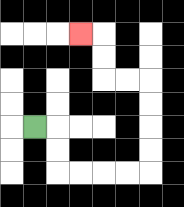{'start': '[1, 5]', 'end': '[3, 1]', 'path_directions': 'R,D,D,R,R,R,R,U,U,U,U,L,L,U,U,L', 'path_coordinates': '[[1, 5], [2, 5], [2, 6], [2, 7], [3, 7], [4, 7], [5, 7], [6, 7], [6, 6], [6, 5], [6, 4], [6, 3], [5, 3], [4, 3], [4, 2], [4, 1], [3, 1]]'}